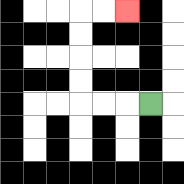{'start': '[6, 4]', 'end': '[5, 0]', 'path_directions': 'L,L,L,U,U,U,U,R,R', 'path_coordinates': '[[6, 4], [5, 4], [4, 4], [3, 4], [3, 3], [3, 2], [3, 1], [3, 0], [4, 0], [5, 0]]'}